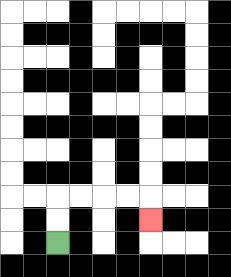{'start': '[2, 10]', 'end': '[6, 9]', 'path_directions': 'U,U,R,R,R,R,D', 'path_coordinates': '[[2, 10], [2, 9], [2, 8], [3, 8], [4, 8], [5, 8], [6, 8], [6, 9]]'}